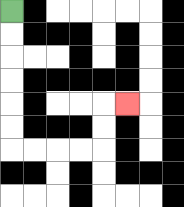{'start': '[0, 0]', 'end': '[5, 4]', 'path_directions': 'D,D,D,D,D,D,R,R,R,R,U,U,R', 'path_coordinates': '[[0, 0], [0, 1], [0, 2], [0, 3], [0, 4], [0, 5], [0, 6], [1, 6], [2, 6], [3, 6], [4, 6], [4, 5], [4, 4], [5, 4]]'}